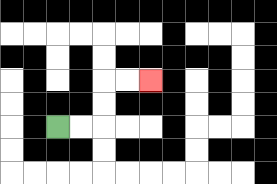{'start': '[2, 5]', 'end': '[6, 3]', 'path_directions': 'R,R,U,U,R,R', 'path_coordinates': '[[2, 5], [3, 5], [4, 5], [4, 4], [4, 3], [5, 3], [6, 3]]'}